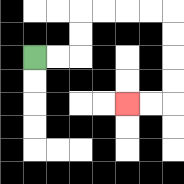{'start': '[1, 2]', 'end': '[5, 4]', 'path_directions': 'R,R,U,U,R,R,R,R,D,D,D,D,L,L', 'path_coordinates': '[[1, 2], [2, 2], [3, 2], [3, 1], [3, 0], [4, 0], [5, 0], [6, 0], [7, 0], [7, 1], [7, 2], [7, 3], [7, 4], [6, 4], [5, 4]]'}